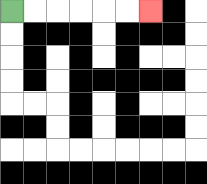{'start': '[0, 0]', 'end': '[6, 0]', 'path_directions': 'R,R,R,R,R,R', 'path_coordinates': '[[0, 0], [1, 0], [2, 0], [3, 0], [4, 0], [5, 0], [6, 0]]'}